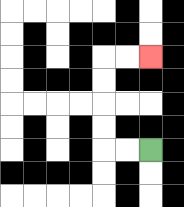{'start': '[6, 6]', 'end': '[6, 2]', 'path_directions': 'L,L,U,U,U,U,R,R', 'path_coordinates': '[[6, 6], [5, 6], [4, 6], [4, 5], [4, 4], [4, 3], [4, 2], [5, 2], [6, 2]]'}